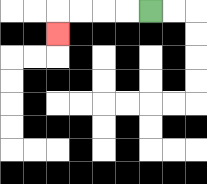{'start': '[6, 0]', 'end': '[2, 1]', 'path_directions': 'L,L,L,L,D', 'path_coordinates': '[[6, 0], [5, 0], [4, 0], [3, 0], [2, 0], [2, 1]]'}